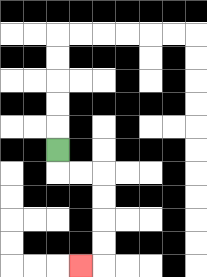{'start': '[2, 6]', 'end': '[3, 11]', 'path_directions': 'D,R,R,D,D,D,D,L', 'path_coordinates': '[[2, 6], [2, 7], [3, 7], [4, 7], [4, 8], [4, 9], [4, 10], [4, 11], [3, 11]]'}